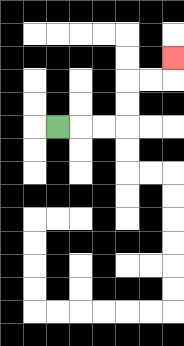{'start': '[2, 5]', 'end': '[7, 2]', 'path_directions': 'R,R,R,U,U,R,R,U', 'path_coordinates': '[[2, 5], [3, 5], [4, 5], [5, 5], [5, 4], [5, 3], [6, 3], [7, 3], [7, 2]]'}